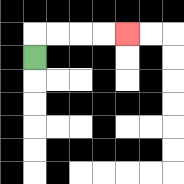{'start': '[1, 2]', 'end': '[5, 1]', 'path_directions': 'U,R,R,R,R', 'path_coordinates': '[[1, 2], [1, 1], [2, 1], [3, 1], [4, 1], [5, 1]]'}